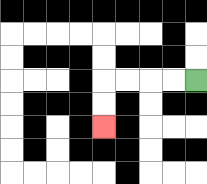{'start': '[8, 3]', 'end': '[4, 5]', 'path_directions': 'L,L,L,L,D,D', 'path_coordinates': '[[8, 3], [7, 3], [6, 3], [5, 3], [4, 3], [4, 4], [4, 5]]'}